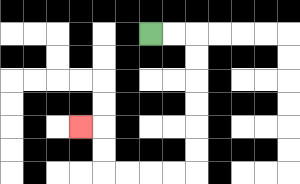{'start': '[6, 1]', 'end': '[3, 5]', 'path_directions': 'R,R,D,D,D,D,D,D,L,L,L,L,U,U,L', 'path_coordinates': '[[6, 1], [7, 1], [8, 1], [8, 2], [8, 3], [8, 4], [8, 5], [8, 6], [8, 7], [7, 7], [6, 7], [5, 7], [4, 7], [4, 6], [4, 5], [3, 5]]'}